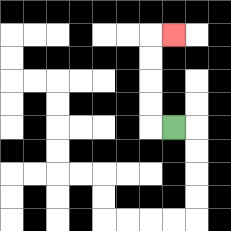{'start': '[7, 5]', 'end': '[7, 1]', 'path_directions': 'L,U,U,U,U,R', 'path_coordinates': '[[7, 5], [6, 5], [6, 4], [6, 3], [6, 2], [6, 1], [7, 1]]'}